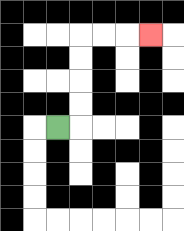{'start': '[2, 5]', 'end': '[6, 1]', 'path_directions': 'R,U,U,U,U,R,R,R', 'path_coordinates': '[[2, 5], [3, 5], [3, 4], [3, 3], [3, 2], [3, 1], [4, 1], [5, 1], [6, 1]]'}